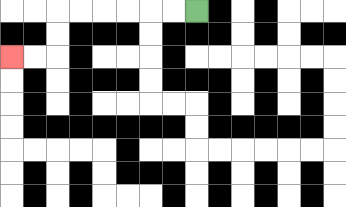{'start': '[8, 0]', 'end': '[0, 2]', 'path_directions': 'L,L,L,L,L,L,D,D,L,L', 'path_coordinates': '[[8, 0], [7, 0], [6, 0], [5, 0], [4, 0], [3, 0], [2, 0], [2, 1], [2, 2], [1, 2], [0, 2]]'}